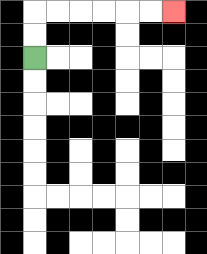{'start': '[1, 2]', 'end': '[7, 0]', 'path_directions': 'U,U,R,R,R,R,R,R', 'path_coordinates': '[[1, 2], [1, 1], [1, 0], [2, 0], [3, 0], [4, 0], [5, 0], [6, 0], [7, 0]]'}